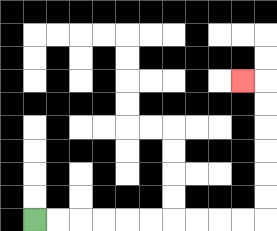{'start': '[1, 9]', 'end': '[10, 3]', 'path_directions': 'R,R,R,R,R,R,R,R,R,R,U,U,U,U,U,U,L', 'path_coordinates': '[[1, 9], [2, 9], [3, 9], [4, 9], [5, 9], [6, 9], [7, 9], [8, 9], [9, 9], [10, 9], [11, 9], [11, 8], [11, 7], [11, 6], [11, 5], [11, 4], [11, 3], [10, 3]]'}